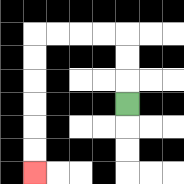{'start': '[5, 4]', 'end': '[1, 7]', 'path_directions': 'U,U,U,L,L,L,L,D,D,D,D,D,D', 'path_coordinates': '[[5, 4], [5, 3], [5, 2], [5, 1], [4, 1], [3, 1], [2, 1], [1, 1], [1, 2], [1, 3], [1, 4], [1, 5], [1, 6], [1, 7]]'}